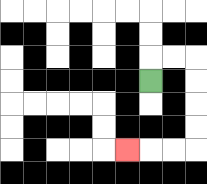{'start': '[6, 3]', 'end': '[5, 6]', 'path_directions': 'U,R,R,D,D,D,D,L,L,L', 'path_coordinates': '[[6, 3], [6, 2], [7, 2], [8, 2], [8, 3], [8, 4], [8, 5], [8, 6], [7, 6], [6, 6], [5, 6]]'}